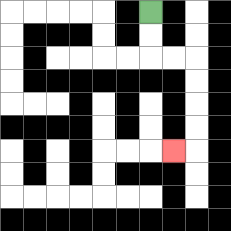{'start': '[6, 0]', 'end': '[7, 6]', 'path_directions': 'D,D,R,R,D,D,D,D,L', 'path_coordinates': '[[6, 0], [6, 1], [6, 2], [7, 2], [8, 2], [8, 3], [8, 4], [8, 5], [8, 6], [7, 6]]'}